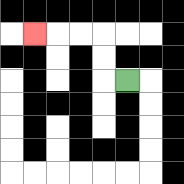{'start': '[5, 3]', 'end': '[1, 1]', 'path_directions': 'L,U,U,L,L,L', 'path_coordinates': '[[5, 3], [4, 3], [4, 2], [4, 1], [3, 1], [2, 1], [1, 1]]'}